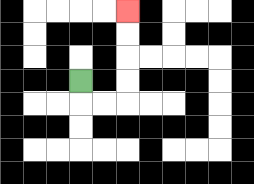{'start': '[3, 3]', 'end': '[5, 0]', 'path_directions': 'D,R,R,U,U,U,U', 'path_coordinates': '[[3, 3], [3, 4], [4, 4], [5, 4], [5, 3], [5, 2], [5, 1], [5, 0]]'}